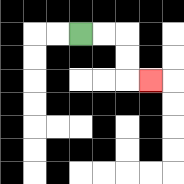{'start': '[3, 1]', 'end': '[6, 3]', 'path_directions': 'R,R,D,D,R', 'path_coordinates': '[[3, 1], [4, 1], [5, 1], [5, 2], [5, 3], [6, 3]]'}